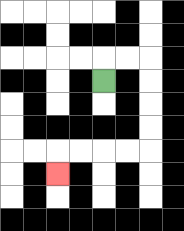{'start': '[4, 3]', 'end': '[2, 7]', 'path_directions': 'U,R,R,D,D,D,D,L,L,L,L,D', 'path_coordinates': '[[4, 3], [4, 2], [5, 2], [6, 2], [6, 3], [6, 4], [6, 5], [6, 6], [5, 6], [4, 6], [3, 6], [2, 6], [2, 7]]'}